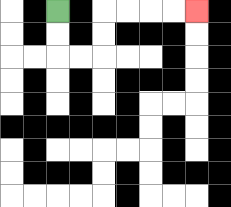{'start': '[2, 0]', 'end': '[8, 0]', 'path_directions': 'D,D,R,R,U,U,R,R,R,R', 'path_coordinates': '[[2, 0], [2, 1], [2, 2], [3, 2], [4, 2], [4, 1], [4, 0], [5, 0], [6, 0], [7, 0], [8, 0]]'}